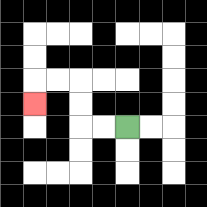{'start': '[5, 5]', 'end': '[1, 4]', 'path_directions': 'L,L,U,U,L,L,D', 'path_coordinates': '[[5, 5], [4, 5], [3, 5], [3, 4], [3, 3], [2, 3], [1, 3], [1, 4]]'}